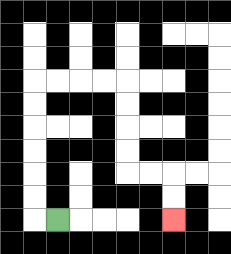{'start': '[2, 9]', 'end': '[7, 9]', 'path_directions': 'L,U,U,U,U,U,U,R,R,R,R,D,D,D,D,R,R,D,D', 'path_coordinates': '[[2, 9], [1, 9], [1, 8], [1, 7], [1, 6], [1, 5], [1, 4], [1, 3], [2, 3], [3, 3], [4, 3], [5, 3], [5, 4], [5, 5], [5, 6], [5, 7], [6, 7], [7, 7], [7, 8], [7, 9]]'}